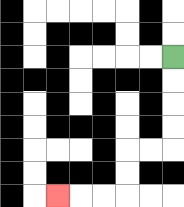{'start': '[7, 2]', 'end': '[2, 8]', 'path_directions': 'D,D,D,D,L,L,D,D,L,L,L', 'path_coordinates': '[[7, 2], [7, 3], [7, 4], [7, 5], [7, 6], [6, 6], [5, 6], [5, 7], [5, 8], [4, 8], [3, 8], [2, 8]]'}